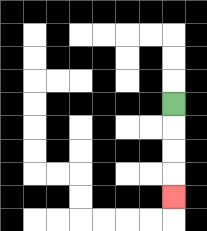{'start': '[7, 4]', 'end': '[7, 8]', 'path_directions': 'D,D,D,D', 'path_coordinates': '[[7, 4], [7, 5], [7, 6], [7, 7], [7, 8]]'}